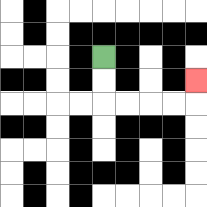{'start': '[4, 2]', 'end': '[8, 3]', 'path_directions': 'D,D,R,R,R,R,U', 'path_coordinates': '[[4, 2], [4, 3], [4, 4], [5, 4], [6, 4], [7, 4], [8, 4], [8, 3]]'}